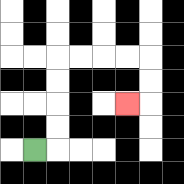{'start': '[1, 6]', 'end': '[5, 4]', 'path_directions': 'R,U,U,U,U,R,R,R,R,D,D,L', 'path_coordinates': '[[1, 6], [2, 6], [2, 5], [2, 4], [2, 3], [2, 2], [3, 2], [4, 2], [5, 2], [6, 2], [6, 3], [6, 4], [5, 4]]'}